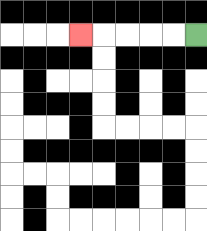{'start': '[8, 1]', 'end': '[3, 1]', 'path_directions': 'L,L,L,L,L', 'path_coordinates': '[[8, 1], [7, 1], [6, 1], [5, 1], [4, 1], [3, 1]]'}